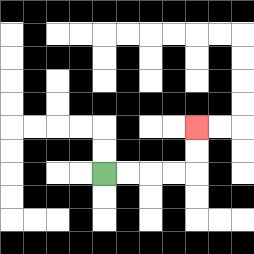{'start': '[4, 7]', 'end': '[8, 5]', 'path_directions': 'R,R,R,R,U,U', 'path_coordinates': '[[4, 7], [5, 7], [6, 7], [7, 7], [8, 7], [8, 6], [8, 5]]'}